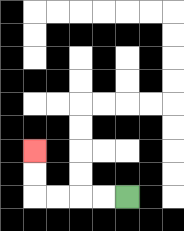{'start': '[5, 8]', 'end': '[1, 6]', 'path_directions': 'L,L,L,L,U,U', 'path_coordinates': '[[5, 8], [4, 8], [3, 8], [2, 8], [1, 8], [1, 7], [1, 6]]'}